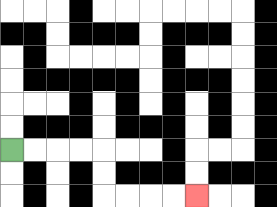{'start': '[0, 6]', 'end': '[8, 8]', 'path_directions': 'R,R,R,R,D,D,R,R,R,R', 'path_coordinates': '[[0, 6], [1, 6], [2, 6], [3, 6], [4, 6], [4, 7], [4, 8], [5, 8], [6, 8], [7, 8], [8, 8]]'}